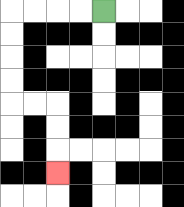{'start': '[4, 0]', 'end': '[2, 7]', 'path_directions': 'L,L,L,L,D,D,D,D,R,R,D,D,D', 'path_coordinates': '[[4, 0], [3, 0], [2, 0], [1, 0], [0, 0], [0, 1], [0, 2], [0, 3], [0, 4], [1, 4], [2, 4], [2, 5], [2, 6], [2, 7]]'}